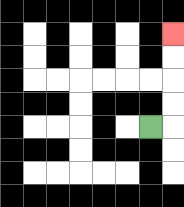{'start': '[6, 5]', 'end': '[7, 1]', 'path_directions': 'R,U,U,U,U', 'path_coordinates': '[[6, 5], [7, 5], [7, 4], [7, 3], [7, 2], [7, 1]]'}